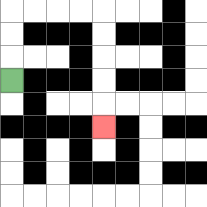{'start': '[0, 3]', 'end': '[4, 5]', 'path_directions': 'U,U,U,R,R,R,R,D,D,D,D,D', 'path_coordinates': '[[0, 3], [0, 2], [0, 1], [0, 0], [1, 0], [2, 0], [3, 0], [4, 0], [4, 1], [4, 2], [4, 3], [4, 4], [4, 5]]'}